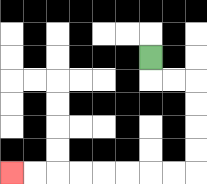{'start': '[6, 2]', 'end': '[0, 7]', 'path_directions': 'D,R,R,D,D,D,D,L,L,L,L,L,L,L,L', 'path_coordinates': '[[6, 2], [6, 3], [7, 3], [8, 3], [8, 4], [8, 5], [8, 6], [8, 7], [7, 7], [6, 7], [5, 7], [4, 7], [3, 7], [2, 7], [1, 7], [0, 7]]'}